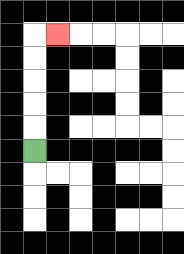{'start': '[1, 6]', 'end': '[2, 1]', 'path_directions': 'U,U,U,U,U,R', 'path_coordinates': '[[1, 6], [1, 5], [1, 4], [1, 3], [1, 2], [1, 1], [2, 1]]'}